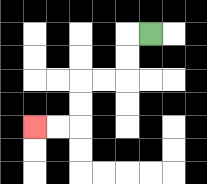{'start': '[6, 1]', 'end': '[1, 5]', 'path_directions': 'L,D,D,L,L,D,D,L,L', 'path_coordinates': '[[6, 1], [5, 1], [5, 2], [5, 3], [4, 3], [3, 3], [3, 4], [3, 5], [2, 5], [1, 5]]'}